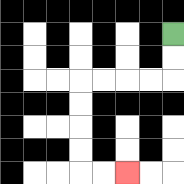{'start': '[7, 1]', 'end': '[5, 7]', 'path_directions': 'D,D,L,L,L,L,D,D,D,D,R,R', 'path_coordinates': '[[7, 1], [7, 2], [7, 3], [6, 3], [5, 3], [4, 3], [3, 3], [3, 4], [3, 5], [3, 6], [3, 7], [4, 7], [5, 7]]'}